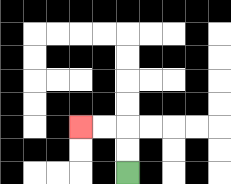{'start': '[5, 7]', 'end': '[3, 5]', 'path_directions': 'U,U,L,L', 'path_coordinates': '[[5, 7], [5, 6], [5, 5], [4, 5], [3, 5]]'}